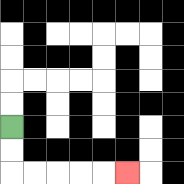{'start': '[0, 5]', 'end': '[5, 7]', 'path_directions': 'D,D,R,R,R,R,R', 'path_coordinates': '[[0, 5], [0, 6], [0, 7], [1, 7], [2, 7], [3, 7], [4, 7], [5, 7]]'}